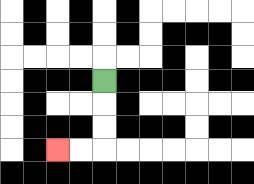{'start': '[4, 3]', 'end': '[2, 6]', 'path_directions': 'D,D,D,L,L', 'path_coordinates': '[[4, 3], [4, 4], [4, 5], [4, 6], [3, 6], [2, 6]]'}